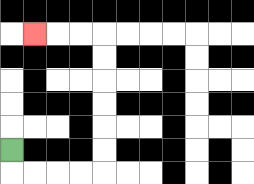{'start': '[0, 6]', 'end': '[1, 1]', 'path_directions': 'D,R,R,R,R,U,U,U,U,U,U,L,L,L', 'path_coordinates': '[[0, 6], [0, 7], [1, 7], [2, 7], [3, 7], [4, 7], [4, 6], [4, 5], [4, 4], [4, 3], [4, 2], [4, 1], [3, 1], [2, 1], [1, 1]]'}